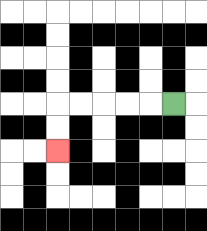{'start': '[7, 4]', 'end': '[2, 6]', 'path_directions': 'L,L,L,L,L,D,D', 'path_coordinates': '[[7, 4], [6, 4], [5, 4], [4, 4], [3, 4], [2, 4], [2, 5], [2, 6]]'}